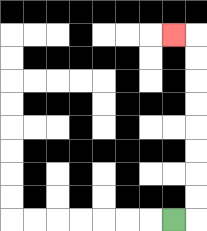{'start': '[7, 9]', 'end': '[7, 1]', 'path_directions': 'R,U,U,U,U,U,U,U,U,L', 'path_coordinates': '[[7, 9], [8, 9], [8, 8], [8, 7], [8, 6], [8, 5], [8, 4], [8, 3], [8, 2], [8, 1], [7, 1]]'}